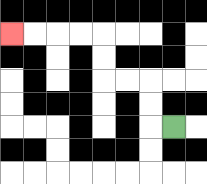{'start': '[7, 5]', 'end': '[0, 1]', 'path_directions': 'L,U,U,L,L,U,U,L,L,L,L', 'path_coordinates': '[[7, 5], [6, 5], [6, 4], [6, 3], [5, 3], [4, 3], [4, 2], [4, 1], [3, 1], [2, 1], [1, 1], [0, 1]]'}